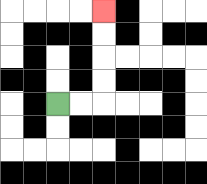{'start': '[2, 4]', 'end': '[4, 0]', 'path_directions': 'R,R,U,U,U,U', 'path_coordinates': '[[2, 4], [3, 4], [4, 4], [4, 3], [4, 2], [4, 1], [4, 0]]'}